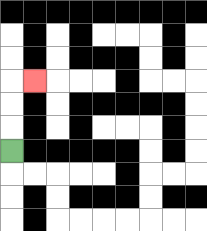{'start': '[0, 6]', 'end': '[1, 3]', 'path_directions': 'U,U,U,R', 'path_coordinates': '[[0, 6], [0, 5], [0, 4], [0, 3], [1, 3]]'}